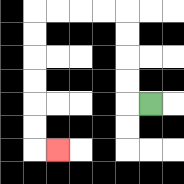{'start': '[6, 4]', 'end': '[2, 6]', 'path_directions': 'L,U,U,U,U,L,L,L,L,D,D,D,D,D,D,R', 'path_coordinates': '[[6, 4], [5, 4], [5, 3], [5, 2], [5, 1], [5, 0], [4, 0], [3, 0], [2, 0], [1, 0], [1, 1], [1, 2], [1, 3], [1, 4], [1, 5], [1, 6], [2, 6]]'}